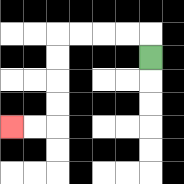{'start': '[6, 2]', 'end': '[0, 5]', 'path_directions': 'U,L,L,L,L,D,D,D,D,L,L', 'path_coordinates': '[[6, 2], [6, 1], [5, 1], [4, 1], [3, 1], [2, 1], [2, 2], [2, 3], [2, 4], [2, 5], [1, 5], [0, 5]]'}